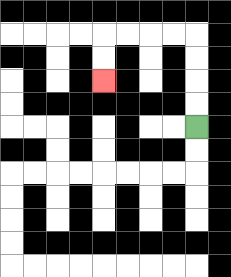{'start': '[8, 5]', 'end': '[4, 3]', 'path_directions': 'U,U,U,U,L,L,L,L,D,D', 'path_coordinates': '[[8, 5], [8, 4], [8, 3], [8, 2], [8, 1], [7, 1], [6, 1], [5, 1], [4, 1], [4, 2], [4, 3]]'}